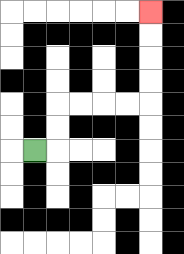{'start': '[1, 6]', 'end': '[6, 0]', 'path_directions': 'R,U,U,R,R,R,R,U,U,U,U', 'path_coordinates': '[[1, 6], [2, 6], [2, 5], [2, 4], [3, 4], [4, 4], [5, 4], [6, 4], [6, 3], [6, 2], [6, 1], [6, 0]]'}